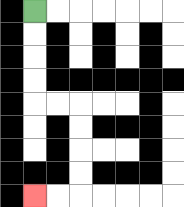{'start': '[1, 0]', 'end': '[1, 8]', 'path_directions': 'D,D,D,D,R,R,D,D,D,D,L,L', 'path_coordinates': '[[1, 0], [1, 1], [1, 2], [1, 3], [1, 4], [2, 4], [3, 4], [3, 5], [3, 6], [3, 7], [3, 8], [2, 8], [1, 8]]'}